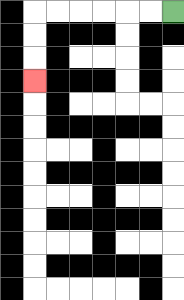{'start': '[7, 0]', 'end': '[1, 3]', 'path_directions': 'L,L,L,L,L,L,D,D,D', 'path_coordinates': '[[7, 0], [6, 0], [5, 0], [4, 0], [3, 0], [2, 0], [1, 0], [1, 1], [1, 2], [1, 3]]'}